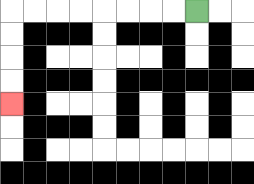{'start': '[8, 0]', 'end': '[0, 4]', 'path_directions': 'L,L,L,L,L,L,L,L,D,D,D,D', 'path_coordinates': '[[8, 0], [7, 0], [6, 0], [5, 0], [4, 0], [3, 0], [2, 0], [1, 0], [0, 0], [0, 1], [0, 2], [0, 3], [0, 4]]'}